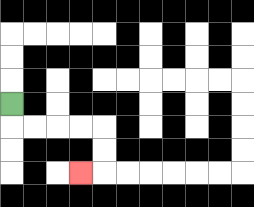{'start': '[0, 4]', 'end': '[3, 7]', 'path_directions': 'D,R,R,R,R,D,D,L', 'path_coordinates': '[[0, 4], [0, 5], [1, 5], [2, 5], [3, 5], [4, 5], [4, 6], [4, 7], [3, 7]]'}